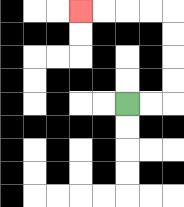{'start': '[5, 4]', 'end': '[3, 0]', 'path_directions': 'R,R,U,U,U,U,L,L,L,L', 'path_coordinates': '[[5, 4], [6, 4], [7, 4], [7, 3], [7, 2], [7, 1], [7, 0], [6, 0], [5, 0], [4, 0], [3, 0]]'}